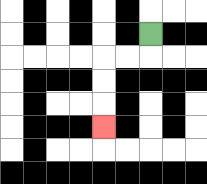{'start': '[6, 1]', 'end': '[4, 5]', 'path_directions': 'D,L,L,D,D,D', 'path_coordinates': '[[6, 1], [6, 2], [5, 2], [4, 2], [4, 3], [4, 4], [4, 5]]'}